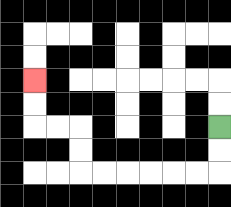{'start': '[9, 5]', 'end': '[1, 3]', 'path_directions': 'D,D,L,L,L,L,L,L,U,U,L,L,U,U', 'path_coordinates': '[[9, 5], [9, 6], [9, 7], [8, 7], [7, 7], [6, 7], [5, 7], [4, 7], [3, 7], [3, 6], [3, 5], [2, 5], [1, 5], [1, 4], [1, 3]]'}